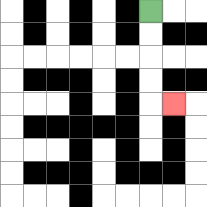{'start': '[6, 0]', 'end': '[7, 4]', 'path_directions': 'D,D,D,D,R', 'path_coordinates': '[[6, 0], [6, 1], [6, 2], [6, 3], [6, 4], [7, 4]]'}